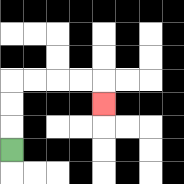{'start': '[0, 6]', 'end': '[4, 4]', 'path_directions': 'U,U,U,R,R,R,R,D', 'path_coordinates': '[[0, 6], [0, 5], [0, 4], [0, 3], [1, 3], [2, 3], [3, 3], [4, 3], [4, 4]]'}